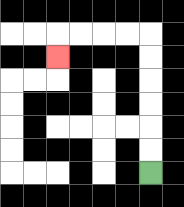{'start': '[6, 7]', 'end': '[2, 2]', 'path_directions': 'U,U,U,U,U,U,L,L,L,L,D', 'path_coordinates': '[[6, 7], [6, 6], [6, 5], [6, 4], [6, 3], [6, 2], [6, 1], [5, 1], [4, 1], [3, 1], [2, 1], [2, 2]]'}